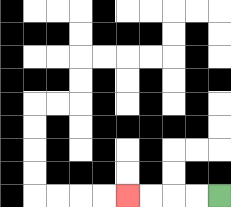{'start': '[9, 8]', 'end': '[5, 8]', 'path_directions': 'L,L,L,L', 'path_coordinates': '[[9, 8], [8, 8], [7, 8], [6, 8], [5, 8]]'}